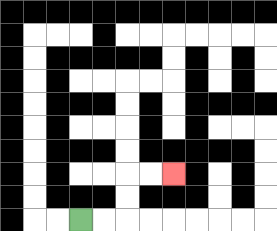{'start': '[3, 9]', 'end': '[7, 7]', 'path_directions': 'R,R,U,U,R,R', 'path_coordinates': '[[3, 9], [4, 9], [5, 9], [5, 8], [5, 7], [6, 7], [7, 7]]'}